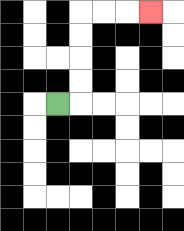{'start': '[2, 4]', 'end': '[6, 0]', 'path_directions': 'R,U,U,U,U,R,R,R', 'path_coordinates': '[[2, 4], [3, 4], [3, 3], [3, 2], [3, 1], [3, 0], [4, 0], [5, 0], [6, 0]]'}